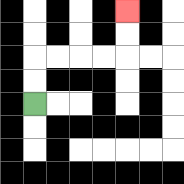{'start': '[1, 4]', 'end': '[5, 0]', 'path_directions': 'U,U,R,R,R,R,U,U', 'path_coordinates': '[[1, 4], [1, 3], [1, 2], [2, 2], [3, 2], [4, 2], [5, 2], [5, 1], [5, 0]]'}